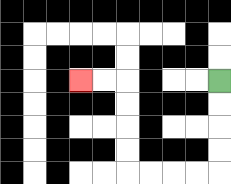{'start': '[9, 3]', 'end': '[3, 3]', 'path_directions': 'D,D,D,D,L,L,L,L,U,U,U,U,L,L', 'path_coordinates': '[[9, 3], [9, 4], [9, 5], [9, 6], [9, 7], [8, 7], [7, 7], [6, 7], [5, 7], [5, 6], [5, 5], [5, 4], [5, 3], [4, 3], [3, 3]]'}